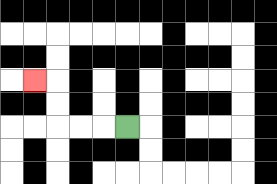{'start': '[5, 5]', 'end': '[1, 3]', 'path_directions': 'L,L,L,U,U,L', 'path_coordinates': '[[5, 5], [4, 5], [3, 5], [2, 5], [2, 4], [2, 3], [1, 3]]'}